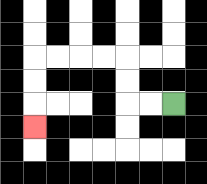{'start': '[7, 4]', 'end': '[1, 5]', 'path_directions': 'L,L,U,U,L,L,L,L,D,D,D', 'path_coordinates': '[[7, 4], [6, 4], [5, 4], [5, 3], [5, 2], [4, 2], [3, 2], [2, 2], [1, 2], [1, 3], [1, 4], [1, 5]]'}